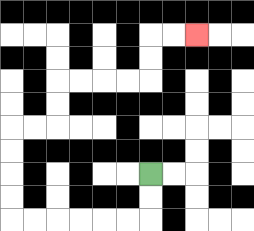{'start': '[6, 7]', 'end': '[8, 1]', 'path_directions': 'D,D,L,L,L,L,L,L,U,U,U,U,R,R,U,U,R,R,R,R,U,U,R,R', 'path_coordinates': '[[6, 7], [6, 8], [6, 9], [5, 9], [4, 9], [3, 9], [2, 9], [1, 9], [0, 9], [0, 8], [0, 7], [0, 6], [0, 5], [1, 5], [2, 5], [2, 4], [2, 3], [3, 3], [4, 3], [5, 3], [6, 3], [6, 2], [6, 1], [7, 1], [8, 1]]'}